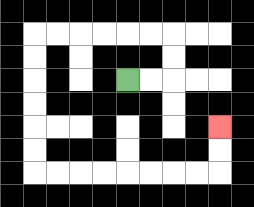{'start': '[5, 3]', 'end': '[9, 5]', 'path_directions': 'R,R,U,U,L,L,L,L,L,L,D,D,D,D,D,D,R,R,R,R,R,R,R,R,U,U', 'path_coordinates': '[[5, 3], [6, 3], [7, 3], [7, 2], [7, 1], [6, 1], [5, 1], [4, 1], [3, 1], [2, 1], [1, 1], [1, 2], [1, 3], [1, 4], [1, 5], [1, 6], [1, 7], [2, 7], [3, 7], [4, 7], [5, 7], [6, 7], [7, 7], [8, 7], [9, 7], [9, 6], [9, 5]]'}